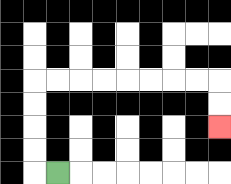{'start': '[2, 7]', 'end': '[9, 5]', 'path_directions': 'L,U,U,U,U,R,R,R,R,R,R,R,R,D,D', 'path_coordinates': '[[2, 7], [1, 7], [1, 6], [1, 5], [1, 4], [1, 3], [2, 3], [3, 3], [4, 3], [5, 3], [6, 3], [7, 3], [8, 3], [9, 3], [9, 4], [9, 5]]'}